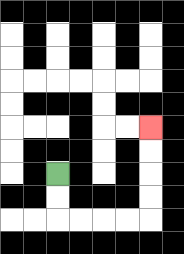{'start': '[2, 7]', 'end': '[6, 5]', 'path_directions': 'D,D,R,R,R,R,U,U,U,U', 'path_coordinates': '[[2, 7], [2, 8], [2, 9], [3, 9], [4, 9], [5, 9], [6, 9], [6, 8], [6, 7], [6, 6], [6, 5]]'}